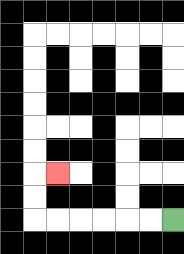{'start': '[7, 9]', 'end': '[2, 7]', 'path_directions': 'L,L,L,L,L,L,U,U,R', 'path_coordinates': '[[7, 9], [6, 9], [5, 9], [4, 9], [3, 9], [2, 9], [1, 9], [1, 8], [1, 7], [2, 7]]'}